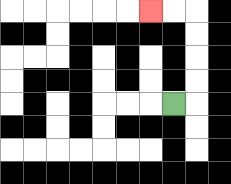{'start': '[7, 4]', 'end': '[6, 0]', 'path_directions': 'R,U,U,U,U,L,L', 'path_coordinates': '[[7, 4], [8, 4], [8, 3], [8, 2], [8, 1], [8, 0], [7, 0], [6, 0]]'}